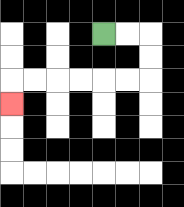{'start': '[4, 1]', 'end': '[0, 4]', 'path_directions': 'R,R,D,D,L,L,L,L,L,L,D', 'path_coordinates': '[[4, 1], [5, 1], [6, 1], [6, 2], [6, 3], [5, 3], [4, 3], [3, 3], [2, 3], [1, 3], [0, 3], [0, 4]]'}